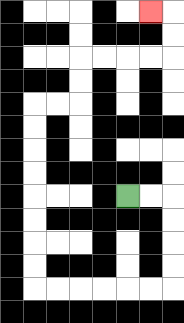{'start': '[5, 8]', 'end': '[6, 0]', 'path_directions': 'R,R,D,D,D,D,L,L,L,L,L,L,U,U,U,U,U,U,U,U,R,R,U,U,R,R,R,R,U,U,L', 'path_coordinates': '[[5, 8], [6, 8], [7, 8], [7, 9], [7, 10], [7, 11], [7, 12], [6, 12], [5, 12], [4, 12], [3, 12], [2, 12], [1, 12], [1, 11], [1, 10], [1, 9], [1, 8], [1, 7], [1, 6], [1, 5], [1, 4], [2, 4], [3, 4], [3, 3], [3, 2], [4, 2], [5, 2], [6, 2], [7, 2], [7, 1], [7, 0], [6, 0]]'}